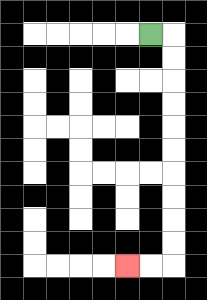{'start': '[6, 1]', 'end': '[5, 11]', 'path_directions': 'R,D,D,D,D,D,D,D,D,D,D,L,L', 'path_coordinates': '[[6, 1], [7, 1], [7, 2], [7, 3], [7, 4], [7, 5], [7, 6], [7, 7], [7, 8], [7, 9], [7, 10], [7, 11], [6, 11], [5, 11]]'}